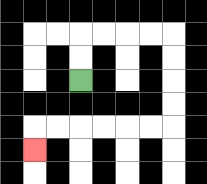{'start': '[3, 3]', 'end': '[1, 6]', 'path_directions': 'U,U,R,R,R,R,D,D,D,D,L,L,L,L,L,L,D', 'path_coordinates': '[[3, 3], [3, 2], [3, 1], [4, 1], [5, 1], [6, 1], [7, 1], [7, 2], [7, 3], [7, 4], [7, 5], [6, 5], [5, 5], [4, 5], [3, 5], [2, 5], [1, 5], [1, 6]]'}